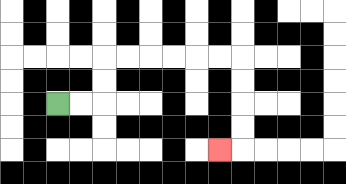{'start': '[2, 4]', 'end': '[9, 6]', 'path_directions': 'R,R,U,U,R,R,R,R,R,R,D,D,D,D,L', 'path_coordinates': '[[2, 4], [3, 4], [4, 4], [4, 3], [4, 2], [5, 2], [6, 2], [7, 2], [8, 2], [9, 2], [10, 2], [10, 3], [10, 4], [10, 5], [10, 6], [9, 6]]'}